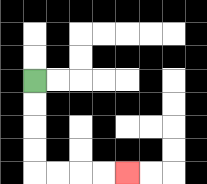{'start': '[1, 3]', 'end': '[5, 7]', 'path_directions': 'D,D,D,D,R,R,R,R', 'path_coordinates': '[[1, 3], [1, 4], [1, 5], [1, 6], [1, 7], [2, 7], [3, 7], [4, 7], [5, 7]]'}